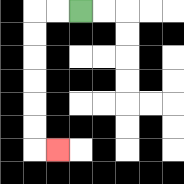{'start': '[3, 0]', 'end': '[2, 6]', 'path_directions': 'L,L,D,D,D,D,D,D,R', 'path_coordinates': '[[3, 0], [2, 0], [1, 0], [1, 1], [1, 2], [1, 3], [1, 4], [1, 5], [1, 6], [2, 6]]'}